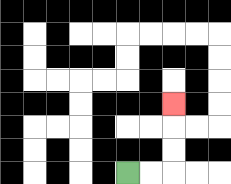{'start': '[5, 7]', 'end': '[7, 4]', 'path_directions': 'R,R,U,U,U', 'path_coordinates': '[[5, 7], [6, 7], [7, 7], [7, 6], [7, 5], [7, 4]]'}